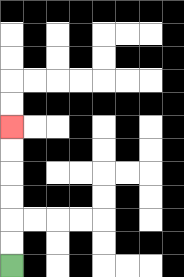{'start': '[0, 11]', 'end': '[0, 5]', 'path_directions': 'U,U,U,U,U,U', 'path_coordinates': '[[0, 11], [0, 10], [0, 9], [0, 8], [0, 7], [0, 6], [0, 5]]'}